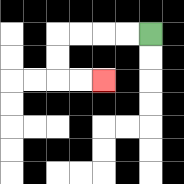{'start': '[6, 1]', 'end': '[4, 3]', 'path_directions': 'L,L,L,L,D,D,R,R', 'path_coordinates': '[[6, 1], [5, 1], [4, 1], [3, 1], [2, 1], [2, 2], [2, 3], [3, 3], [4, 3]]'}